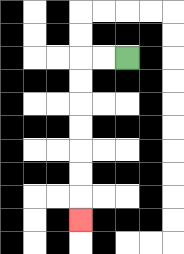{'start': '[5, 2]', 'end': '[3, 9]', 'path_directions': 'L,L,D,D,D,D,D,D,D', 'path_coordinates': '[[5, 2], [4, 2], [3, 2], [3, 3], [3, 4], [3, 5], [3, 6], [3, 7], [3, 8], [3, 9]]'}